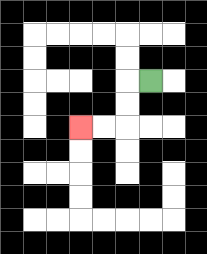{'start': '[6, 3]', 'end': '[3, 5]', 'path_directions': 'L,D,D,L,L', 'path_coordinates': '[[6, 3], [5, 3], [5, 4], [5, 5], [4, 5], [3, 5]]'}